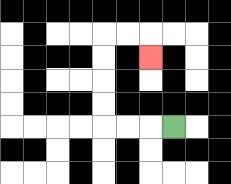{'start': '[7, 5]', 'end': '[6, 2]', 'path_directions': 'L,L,L,U,U,U,U,R,R,D', 'path_coordinates': '[[7, 5], [6, 5], [5, 5], [4, 5], [4, 4], [4, 3], [4, 2], [4, 1], [5, 1], [6, 1], [6, 2]]'}